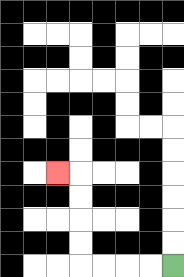{'start': '[7, 11]', 'end': '[2, 7]', 'path_directions': 'L,L,L,L,U,U,U,U,L', 'path_coordinates': '[[7, 11], [6, 11], [5, 11], [4, 11], [3, 11], [3, 10], [3, 9], [3, 8], [3, 7], [2, 7]]'}